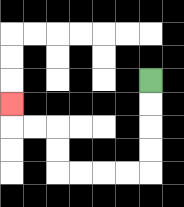{'start': '[6, 3]', 'end': '[0, 4]', 'path_directions': 'D,D,D,D,L,L,L,L,U,U,L,L,U', 'path_coordinates': '[[6, 3], [6, 4], [6, 5], [6, 6], [6, 7], [5, 7], [4, 7], [3, 7], [2, 7], [2, 6], [2, 5], [1, 5], [0, 5], [0, 4]]'}